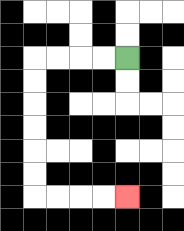{'start': '[5, 2]', 'end': '[5, 8]', 'path_directions': 'L,L,L,L,D,D,D,D,D,D,R,R,R,R', 'path_coordinates': '[[5, 2], [4, 2], [3, 2], [2, 2], [1, 2], [1, 3], [1, 4], [1, 5], [1, 6], [1, 7], [1, 8], [2, 8], [3, 8], [4, 8], [5, 8]]'}